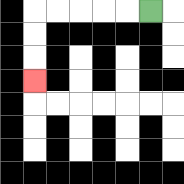{'start': '[6, 0]', 'end': '[1, 3]', 'path_directions': 'L,L,L,L,L,D,D,D', 'path_coordinates': '[[6, 0], [5, 0], [4, 0], [3, 0], [2, 0], [1, 0], [1, 1], [1, 2], [1, 3]]'}